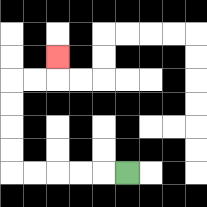{'start': '[5, 7]', 'end': '[2, 2]', 'path_directions': 'L,L,L,L,L,U,U,U,U,R,R,U', 'path_coordinates': '[[5, 7], [4, 7], [3, 7], [2, 7], [1, 7], [0, 7], [0, 6], [0, 5], [0, 4], [0, 3], [1, 3], [2, 3], [2, 2]]'}